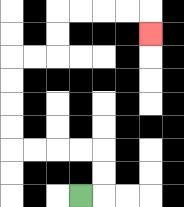{'start': '[3, 8]', 'end': '[6, 1]', 'path_directions': 'R,U,U,L,L,L,L,U,U,U,U,R,R,U,U,R,R,R,R,D', 'path_coordinates': '[[3, 8], [4, 8], [4, 7], [4, 6], [3, 6], [2, 6], [1, 6], [0, 6], [0, 5], [0, 4], [0, 3], [0, 2], [1, 2], [2, 2], [2, 1], [2, 0], [3, 0], [4, 0], [5, 0], [6, 0], [6, 1]]'}